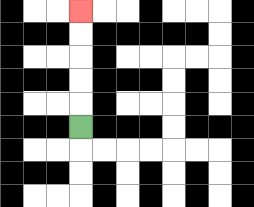{'start': '[3, 5]', 'end': '[3, 0]', 'path_directions': 'U,U,U,U,U', 'path_coordinates': '[[3, 5], [3, 4], [3, 3], [3, 2], [3, 1], [3, 0]]'}